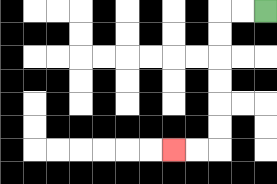{'start': '[11, 0]', 'end': '[7, 6]', 'path_directions': 'L,L,D,D,D,D,D,D,L,L', 'path_coordinates': '[[11, 0], [10, 0], [9, 0], [9, 1], [9, 2], [9, 3], [9, 4], [9, 5], [9, 6], [8, 6], [7, 6]]'}